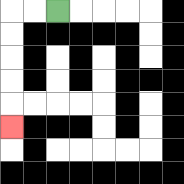{'start': '[2, 0]', 'end': '[0, 5]', 'path_directions': 'L,L,D,D,D,D,D', 'path_coordinates': '[[2, 0], [1, 0], [0, 0], [0, 1], [0, 2], [0, 3], [0, 4], [0, 5]]'}